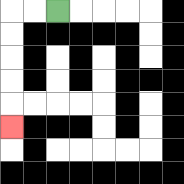{'start': '[2, 0]', 'end': '[0, 5]', 'path_directions': 'L,L,D,D,D,D,D', 'path_coordinates': '[[2, 0], [1, 0], [0, 0], [0, 1], [0, 2], [0, 3], [0, 4], [0, 5]]'}